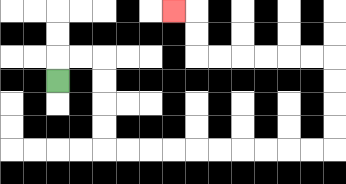{'start': '[2, 3]', 'end': '[7, 0]', 'path_directions': 'U,R,R,D,D,D,D,R,R,R,R,R,R,R,R,R,R,U,U,U,U,L,L,L,L,L,L,U,U,L', 'path_coordinates': '[[2, 3], [2, 2], [3, 2], [4, 2], [4, 3], [4, 4], [4, 5], [4, 6], [5, 6], [6, 6], [7, 6], [8, 6], [9, 6], [10, 6], [11, 6], [12, 6], [13, 6], [14, 6], [14, 5], [14, 4], [14, 3], [14, 2], [13, 2], [12, 2], [11, 2], [10, 2], [9, 2], [8, 2], [8, 1], [8, 0], [7, 0]]'}